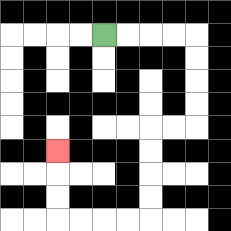{'start': '[4, 1]', 'end': '[2, 6]', 'path_directions': 'R,R,R,R,D,D,D,D,L,L,D,D,D,D,L,L,L,L,U,U,U', 'path_coordinates': '[[4, 1], [5, 1], [6, 1], [7, 1], [8, 1], [8, 2], [8, 3], [8, 4], [8, 5], [7, 5], [6, 5], [6, 6], [6, 7], [6, 8], [6, 9], [5, 9], [4, 9], [3, 9], [2, 9], [2, 8], [2, 7], [2, 6]]'}